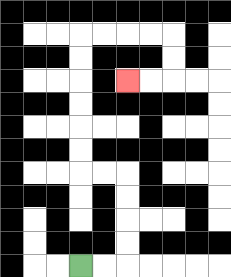{'start': '[3, 11]', 'end': '[5, 3]', 'path_directions': 'R,R,U,U,U,U,L,L,U,U,U,U,U,U,R,R,R,R,D,D,L,L', 'path_coordinates': '[[3, 11], [4, 11], [5, 11], [5, 10], [5, 9], [5, 8], [5, 7], [4, 7], [3, 7], [3, 6], [3, 5], [3, 4], [3, 3], [3, 2], [3, 1], [4, 1], [5, 1], [6, 1], [7, 1], [7, 2], [7, 3], [6, 3], [5, 3]]'}